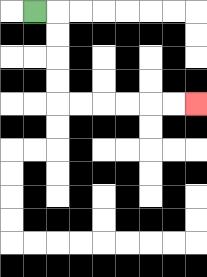{'start': '[1, 0]', 'end': '[8, 4]', 'path_directions': 'R,D,D,D,D,R,R,R,R,R,R', 'path_coordinates': '[[1, 0], [2, 0], [2, 1], [2, 2], [2, 3], [2, 4], [3, 4], [4, 4], [5, 4], [6, 4], [7, 4], [8, 4]]'}